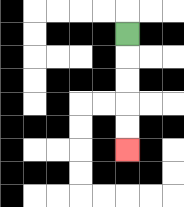{'start': '[5, 1]', 'end': '[5, 6]', 'path_directions': 'D,D,D,D,D', 'path_coordinates': '[[5, 1], [5, 2], [5, 3], [5, 4], [5, 5], [5, 6]]'}